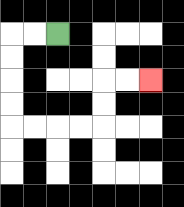{'start': '[2, 1]', 'end': '[6, 3]', 'path_directions': 'L,L,D,D,D,D,R,R,R,R,U,U,R,R', 'path_coordinates': '[[2, 1], [1, 1], [0, 1], [0, 2], [0, 3], [0, 4], [0, 5], [1, 5], [2, 5], [3, 5], [4, 5], [4, 4], [4, 3], [5, 3], [6, 3]]'}